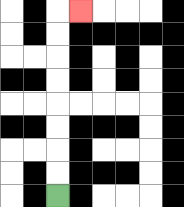{'start': '[2, 8]', 'end': '[3, 0]', 'path_directions': 'U,U,U,U,U,U,U,U,R', 'path_coordinates': '[[2, 8], [2, 7], [2, 6], [2, 5], [2, 4], [2, 3], [2, 2], [2, 1], [2, 0], [3, 0]]'}